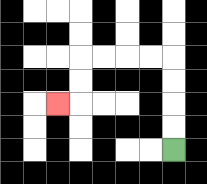{'start': '[7, 6]', 'end': '[2, 4]', 'path_directions': 'U,U,U,U,L,L,L,L,D,D,L', 'path_coordinates': '[[7, 6], [7, 5], [7, 4], [7, 3], [7, 2], [6, 2], [5, 2], [4, 2], [3, 2], [3, 3], [3, 4], [2, 4]]'}